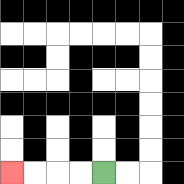{'start': '[4, 7]', 'end': '[0, 7]', 'path_directions': 'L,L,L,L', 'path_coordinates': '[[4, 7], [3, 7], [2, 7], [1, 7], [0, 7]]'}